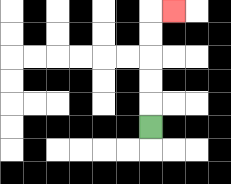{'start': '[6, 5]', 'end': '[7, 0]', 'path_directions': 'U,U,U,U,U,R', 'path_coordinates': '[[6, 5], [6, 4], [6, 3], [6, 2], [6, 1], [6, 0], [7, 0]]'}